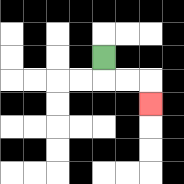{'start': '[4, 2]', 'end': '[6, 4]', 'path_directions': 'D,R,R,D', 'path_coordinates': '[[4, 2], [4, 3], [5, 3], [6, 3], [6, 4]]'}